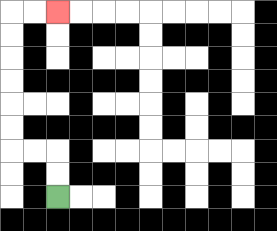{'start': '[2, 8]', 'end': '[2, 0]', 'path_directions': 'U,U,L,L,U,U,U,U,U,U,R,R', 'path_coordinates': '[[2, 8], [2, 7], [2, 6], [1, 6], [0, 6], [0, 5], [0, 4], [0, 3], [0, 2], [0, 1], [0, 0], [1, 0], [2, 0]]'}